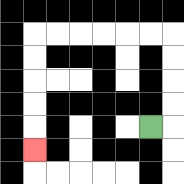{'start': '[6, 5]', 'end': '[1, 6]', 'path_directions': 'R,U,U,U,U,L,L,L,L,L,L,D,D,D,D,D', 'path_coordinates': '[[6, 5], [7, 5], [7, 4], [7, 3], [7, 2], [7, 1], [6, 1], [5, 1], [4, 1], [3, 1], [2, 1], [1, 1], [1, 2], [1, 3], [1, 4], [1, 5], [1, 6]]'}